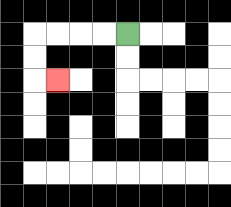{'start': '[5, 1]', 'end': '[2, 3]', 'path_directions': 'L,L,L,L,D,D,R', 'path_coordinates': '[[5, 1], [4, 1], [3, 1], [2, 1], [1, 1], [1, 2], [1, 3], [2, 3]]'}